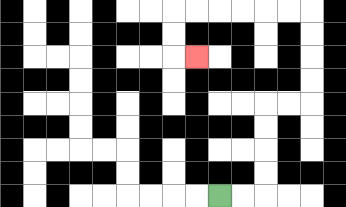{'start': '[9, 8]', 'end': '[8, 2]', 'path_directions': 'R,R,U,U,U,U,R,R,U,U,U,U,L,L,L,L,L,L,D,D,R', 'path_coordinates': '[[9, 8], [10, 8], [11, 8], [11, 7], [11, 6], [11, 5], [11, 4], [12, 4], [13, 4], [13, 3], [13, 2], [13, 1], [13, 0], [12, 0], [11, 0], [10, 0], [9, 0], [8, 0], [7, 0], [7, 1], [7, 2], [8, 2]]'}